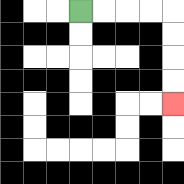{'start': '[3, 0]', 'end': '[7, 4]', 'path_directions': 'R,R,R,R,D,D,D,D', 'path_coordinates': '[[3, 0], [4, 0], [5, 0], [6, 0], [7, 0], [7, 1], [7, 2], [7, 3], [7, 4]]'}